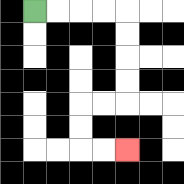{'start': '[1, 0]', 'end': '[5, 6]', 'path_directions': 'R,R,R,R,D,D,D,D,L,L,D,D,R,R', 'path_coordinates': '[[1, 0], [2, 0], [3, 0], [4, 0], [5, 0], [5, 1], [5, 2], [5, 3], [5, 4], [4, 4], [3, 4], [3, 5], [3, 6], [4, 6], [5, 6]]'}